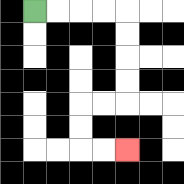{'start': '[1, 0]', 'end': '[5, 6]', 'path_directions': 'R,R,R,R,D,D,D,D,L,L,D,D,R,R', 'path_coordinates': '[[1, 0], [2, 0], [3, 0], [4, 0], [5, 0], [5, 1], [5, 2], [5, 3], [5, 4], [4, 4], [3, 4], [3, 5], [3, 6], [4, 6], [5, 6]]'}